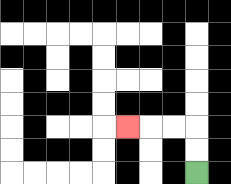{'start': '[8, 7]', 'end': '[5, 5]', 'path_directions': 'U,U,L,L,L', 'path_coordinates': '[[8, 7], [8, 6], [8, 5], [7, 5], [6, 5], [5, 5]]'}